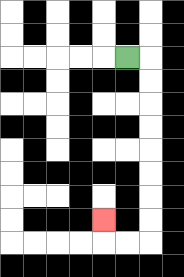{'start': '[5, 2]', 'end': '[4, 9]', 'path_directions': 'R,D,D,D,D,D,D,D,D,L,L,U', 'path_coordinates': '[[5, 2], [6, 2], [6, 3], [6, 4], [6, 5], [6, 6], [6, 7], [6, 8], [6, 9], [6, 10], [5, 10], [4, 10], [4, 9]]'}